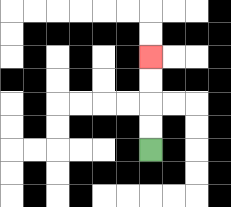{'start': '[6, 6]', 'end': '[6, 2]', 'path_directions': 'U,U,U,U', 'path_coordinates': '[[6, 6], [6, 5], [6, 4], [6, 3], [6, 2]]'}